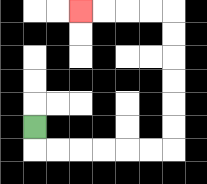{'start': '[1, 5]', 'end': '[3, 0]', 'path_directions': 'D,R,R,R,R,R,R,U,U,U,U,U,U,L,L,L,L', 'path_coordinates': '[[1, 5], [1, 6], [2, 6], [3, 6], [4, 6], [5, 6], [6, 6], [7, 6], [7, 5], [7, 4], [7, 3], [7, 2], [7, 1], [7, 0], [6, 0], [5, 0], [4, 0], [3, 0]]'}